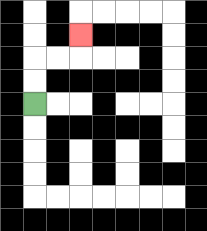{'start': '[1, 4]', 'end': '[3, 1]', 'path_directions': 'U,U,R,R,U', 'path_coordinates': '[[1, 4], [1, 3], [1, 2], [2, 2], [3, 2], [3, 1]]'}